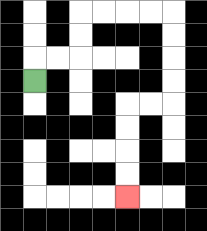{'start': '[1, 3]', 'end': '[5, 8]', 'path_directions': 'U,R,R,U,U,R,R,R,R,D,D,D,D,L,L,D,D,D,D', 'path_coordinates': '[[1, 3], [1, 2], [2, 2], [3, 2], [3, 1], [3, 0], [4, 0], [5, 0], [6, 0], [7, 0], [7, 1], [7, 2], [7, 3], [7, 4], [6, 4], [5, 4], [5, 5], [5, 6], [5, 7], [5, 8]]'}